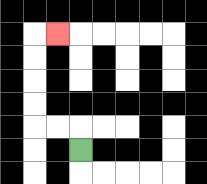{'start': '[3, 6]', 'end': '[2, 1]', 'path_directions': 'U,L,L,U,U,U,U,R', 'path_coordinates': '[[3, 6], [3, 5], [2, 5], [1, 5], [1, 4], [1, 3], [1, 2], [1, 1], [2, 1]]'}